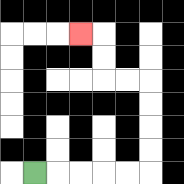{'start': '[1, 7]', 'end': '[3, 1]', 'path_directions': 'R,R,R,R,R,U,U,U,U,L,L,U,U,L', 'path_coordinates': '[[1, 7], [2, 7], [3, 7], [4, 7], [5, 7], [6, 7], [6, 6], [6, 5], [6, 4], [6, 3], [5, 3], [4, 3], [4, 2], [4, 1], [3, 1]]'}